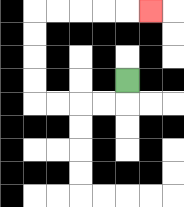{'start': '[5, 3]', 'end': '[6, 0]', 'path_directions': 'D,L,L,L,L,U,U,U,U,R,R,R,R,R', 'path_coordinates': '[[5, 3], [5, 4], [4, 4], [3, 4], [2, 4], [1, 4], [1, 3], [1, 2], [1, 1], [1, 0], [2, 0], [3, 0], [4, 0], [5, 0], [6, 0]]'}